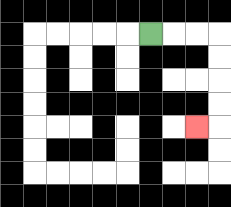{'start': '[6, 1]', 'end': '[8, 5]', 'path_directions': 'R,R,R,D,D,D,D,L', 'path_coordinates': '[[6, 1], [7, 1], [8, 1], [9, 1], [9, 2], [9, 3], [9, 4], [9, 5], [8, 5]]'}